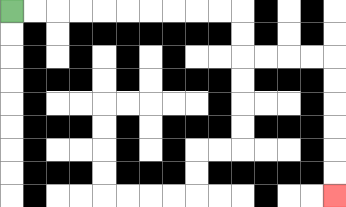{'start': '[0, 0]', 'end': '[14, 8]', 'path_directions': 'R,R,R,R,R,R,R,R,R,R,D,D,R,R,R,R,D,D,D,D,D,D', 'path_coordinates': '[[0, 0], [1, 0], [2, 0], [3, 0], [4, 0], [5, 0], [6, 0], [7, 0], [8, 0], [9, 0], [10, 0], [10, 1], [10, 2], [11, 2], [12, 2], [13, 2], [14, 2], [14, 3], [14, 4], [14, 5], [14, 6], [14, 7], [14, 8]]'}